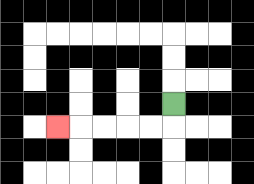{'start': '[7, 4]', 'end': '[2, 5]', 'path_directions': 'D,L,L,L,L,L', 'path_coordinates': '[[7, 4], [7, 5], [6, 5], [5, 5], [4, 5], [3, 5], [2, 5]]'}